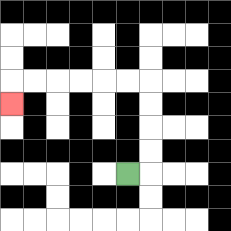{'start': '[5, 7]', 'end': '[0, 4]', 'path_directions': 'R,U,U,U,U,L,L,L,L,L,L,D', 'path_coordinates': '[[5, 7], [6, 7], [6, 6], [6, 5], [6, 4], [6, 3], [5, 3], [4, 3], [3, 3], [2, 3], [1, 3], [0, 3], [0, 4]]'}